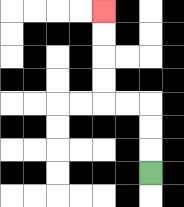{'start': '[6, 7]', 'end': '[4, 0]', 'path_directions': 'U,U,U,L,L,U,U,U,U', 'path_coordinates': '[[6, 7], [6, 6], [6, 5], [6, 4], [5, 4], [4, 4], [4, 3], [4, 2], [4, 1], [4, 0]]'}